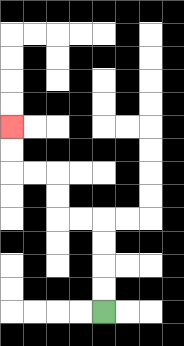{'start': '[4, 13]', 'end': '[0, 5]', 'path_directions': 'U,U,U,U,L,L,U,U,L,L,U,U', 'path_coordinates': '[[4, 13], [4, 12], [4, 11], [4, 10], [4, 9], [3, 9], [2, 9], [2, 8], [2, 7], [1, 7], [0, 7], [0, 6], [0, 5]]'}